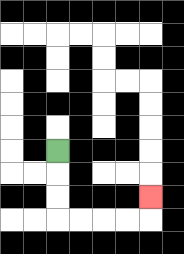{'start': '[2, 6]', 'end': '[6, 8]', 'path_directions': 'D,D,D,R,R,R,R,U', 'path_coordinates': '[[2, 6], [2, 7], [2, 8], [2, 9], [3, 9], [4, 9], [5, 9], [6, 9], [6, 8]]'}